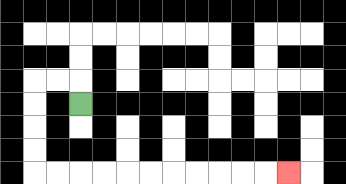{'start': '[3, 4]', 'end': '[12, 7]', 'path_directions': 'U,L,L,D,D,D,D,R,R,R,R,R,R,R,R,R,R,R', 'path_coordinates': '[[3, 4], [3, 3], [2, 3], [1, 3], [1, 4], [1, 5], [1, 6], [1, 7], [2, 7], [3, 7], [4, 7], [5, 7], [6, 7], [7, 7], [8, 7], [9, 7], [10, 7], [11, 7], [12, 7]]'}